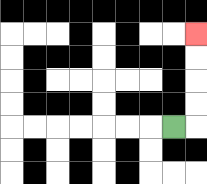{'start': '[7, 5]', 'end': '[8, 1]', 'path_directions': 'R,U,U,U,U', 'path_coordinates': '[[7, 5], [8, 5], [8, 4], [8, 3], [8, 2], [8, 1]]'}